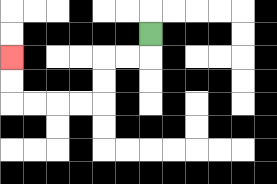{'start': '[6, 1]', 'end': '[0, 2]', 'path_directions': 'D,L,L,D,D,L,L,L,L,U,U', 'path_coordinates': '[[6, 1], [6, 2], [5, 2], [4, 2], [4, 3], [4, 4], [3, 4], [2, 4], [1, 4], [0, 4], [0, 3], [0, 2]]'}